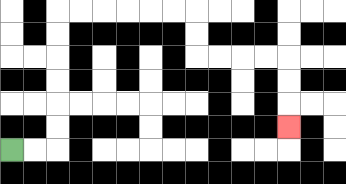{'start': '[0, 6]', 'end': '[12, 5]', 'path_directions': 'R,R,U,U,U,U,U,U,R,R,R,R,R,R,D,D,R,R,R,R,D,D,D', 'path_coordinates': '[[0, 6], [1, 6], [2, 6], [2, 5], [2, 4], [2, 3], [2, 2], [2, 1], [2, 0], [3, 0], [4, 0], [5, 0], [6, 0], [7, 0], [8, 0], [8, 1], [8, 2], [9, 2], [10, 2], [11, 2], [12, 2], [12, 3], [12, 4], [12, 5]]'}